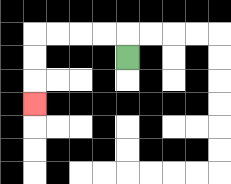{'start': '[5, 2]', 'end': '[1, 4]', 'path_directions': 'U,L,L,L,L,D,D,D', 'path_coordinates': '[[5, 2], [5, 1], [4, 1], [3, 1], [2, 1], [1, 1], [1, 2], [1, 3], [1, 4]]'}